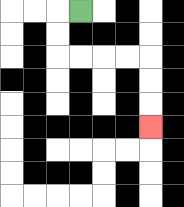{'start': '[3, 0]', 'end': '[6, 5]', 'path_directions': 'L,D,D,R,R,R,R,D,D,D', 'path_coordinates': '[[3, 0], [2, 0], [2, 1], [2, 2], [3, 2], [4, 2], [5, 2], [6, 2], [6, 3], [6, 4], [6, 5]]'}